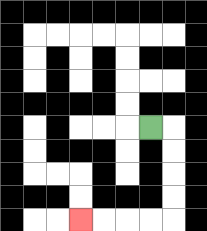{'start': '[6, 5]', 'end': '[3, 9]', 'path_directions': 'R,D,D,D,D,L,L,L,L', 'path_coordinates': '[[6, 5], [7, 5], [7, 6], [7, 7], [7, 8], [7, 9], [6, 9], [5, 9], [4, 9], [3, 9]]'}